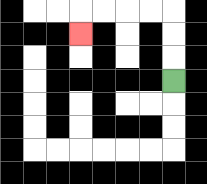{'start': '[7, 3]', 'end': '[3, 1]', 'path_directions': 'U,U,U,L,L,L,L,D', 'path_coordinates': '[[7, 3], [7, 2], [7, 1], [7, 0], [6, 0], [5, 0], [4, 0], [3, 0], [3, 1]]'}